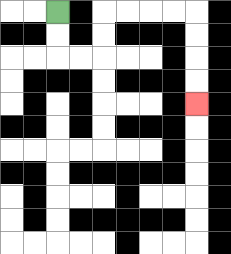{'start': '[2, 0]', 'end': '[8, 4]', 'path_directions': 'D,D,R,R,U,U,R,R,R,R,D,D,D,D', 'path_coordinates': '[[2, 0], [2, 1], [2, 2], [3, 2], [4, 2], [4, 1], [4, 0], [5, 0], [6, 0], [7, 0], [8, 0], [8, 1], [8, 2], [8, 3], [8, 4]]'}